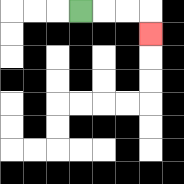{'start': '[3, 0]', 'end': '[6, 1]', 'path_directions': 'R,R,R,D', 'path_coordinates': '[[3, 0], [4, 0], [5, 0], [6, 0], [6, 1]]'}